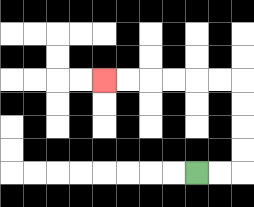{'start': '[8, 7]', 'end': '[4, 3]', 'path_directions': 'R,R,U,U,U,U,L,L,L,L,L,L', 'path_coordinates': '[[8, 7], [9, 7], [10, 7], [10, 6], [10, 5], [10, 4], [10, 3], [9, 3], [8, 3], [7, 3], [6, 3], [5, 3], [4, 3]]'}